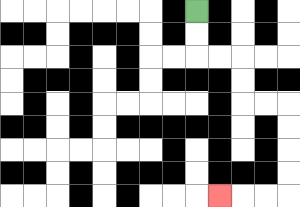{'start': '[8, 0]', 'end': '[9, 8]', 'path_directions': 'D,D,R,R,D,D,R,R,D,D,D,D,L,L,L', 'path_coordinates': '[[8, 0], [8, 1], [8, 2], [9, 2], [10, 2], [10, 3], [10, 4], [11, 4], [12, 4], [12, 5], [12, 6], [12, 7], [12, 8], [11, 8], [10, 8], [9, 8]]'}